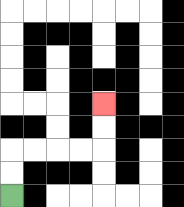{'start': '[0, 8]', 'end': '[4, 4]', 'path_directions': 'U,U,R,R,R,R,U,U', 'path_coordinates': '[[0, 8], [0, 7], [0, 6], [1, 6], [2, 6], [3, 6], [4, 6], [4, 5], [4, 4]]'}